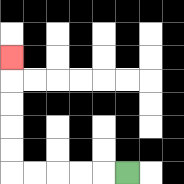{'start': '[5, 7]', 'end': '[0, 2]', 'path_directions': 'L,L,L,L,L,U,U,U,U,U', 'path_coordinates': '[[5, 7], [4, 7], [3, 7], [2, 7], [1, 7], [0, 7], [0, 6], [0, 5], [0, 4], [0, 3], [0, 2]]'}